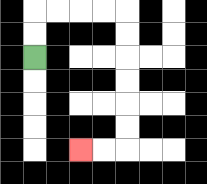{'start': '[1, 2]', 'end': '[3, 6]', 'path_directions': 'U,U,R,R,R,R,D,D,D,D,D,D,L,L', 'path_coordinates': '[[1, 2], [1, 1], [1, 0], [2, 0], [3, 0], [4, 0], [5, 0], [5, 1], [5, 2], [5, 3], [5, 4], [5, 5], [5, 6], [4, 6], [3, 6]]'}